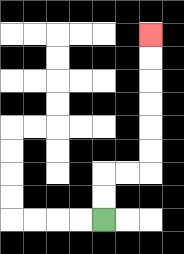{'start': '[4, 9]', 'end': '[6, 1]', 'path_directions': 'U,U,R,R,U,U,U,U,U,U', 'path_coordinates': '[[4, 9], [4, 8], [4, 7], [5, 7], [6, 7], [6, 6], [6, 5], [6, 4], [6, 3], [6, 2], [6, 1]]'}